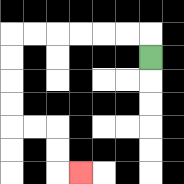{'start': '[6, 2]', 'end': '[3, 7]', 'path_directions': 'U,L,L,L,L,L,L,D,D,D,D,R,R,D,D,R', 'path_coordinates': '[[6, 2], [6, 1], [5, 1], [4, 1], [3, 1], [2, 1], [1, 1], [0, 1], [0, 2], [0, 3], [0, 4], [0, 5], [1, 5], [2, 5], [2, 6], [2, 7], [3, 7]]'}